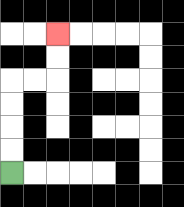{'start': '[0, 7]', 'end': '[2, 1]', 'path_directions': 'U,U,U,U,R,R,U,U', 'path_coordinates': '[[0, 7], [0, 6], [0, 5], [0, 4], [0, 3], [1, 3], [2, 3], [2, 2], [2, 1]]'}